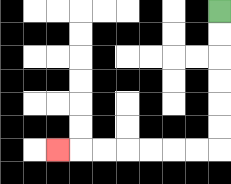{'start': '[9, 0]', 'end': '[2, 6]', 'path_directions': 'D,D,D,D,D,D,L,L,L,L,L,L,L', 'path_coordinates': '[[9, 0], [9, 1], [9, 2], [9, 3], [9, 4], [9, 5], [9, 6], [8, 6], [7, 6], [6, 6], [5, 6], [4, 6], [3, 6], [2, 6]]'}